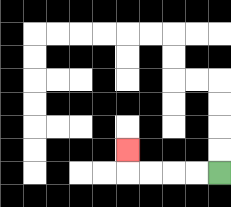{'start': '[9, 7]', 'end': '[5, 6]', 'path_directions': 'L,L,L,L,U', 'path_coordinates': '[[9, 7], [8, 7], [7, 7], [6, 7], [5, 7], [5, 6]]'}